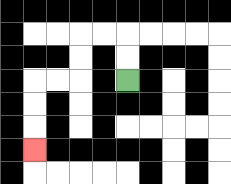{'start': '[5, 3]', 'end': '[1, 6]', 'path_directions': 'U,U,L,L,D,D,L,L,D,D,D', 'path_coordinates': '[[5, 3], [5, 2], [5, 1], [4, 1], [3, 1], [3, 2], [3, 3], [2, 3], [1, 3], [1, 4], [1, 5], [1, 6]]'}